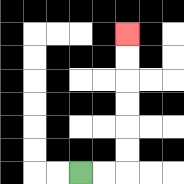{'start': '[3, 7]', 'end': '[5, 1]', 'path_directions': 'R,R,U,U,U,U,U,U', 'path_coordinates': '[[3, 7], [4, 7], [5, 7], [5, 6], [5, 5], [5, 4], [5, 3], [5, 2], [5, 1]]'}